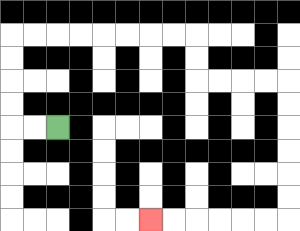{'start': '[2, 5]', 'end': '[6, 9]', 'path_directions': 'L,L,U,U,U,U,R,R,R,R,R,R,R,R,D,D,R,R,R,R,D,D,D,D,D,D,L,L,L,L,L,L', 'path_coordinates': '[[2, 5], [1, 5], [0, 5], [0, 4], [0, 3], [0, 2], [0, 1], [1, 1], [2, 1], [3, 1], [4, 1], [5, 1], [6, 1], [7, 1], [8, 1], [8, 2], [8, 3], [9, 3], [10, 3], [11, 3], [12, 3], [12, 4], [12, 5], [12, 6], [12, 7], [12, 8], [12, 9], [11, 9], [10, 9], [9, 9], [8, 9], [7, 9], [6, 9]]'}